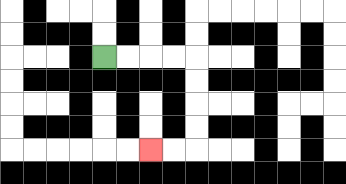{'start': '[4, 2]', 'end': '[6, 6]', 'path_directions': 'R,R,R,R,D,D,D,D,L,L', 'path_coordinates': '[[4, 2], [5, 2], [6, 2], [7, 2], [8, 2], [8, 3], [8, 4], [8, 5], [8, 6], [7, 6], [6, 6]]'}